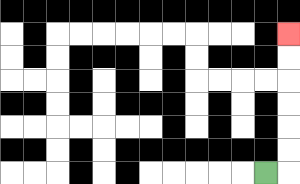{'start': '[11, 7]', 'end': '[12, 1]', 'path_directions': 'R,U,U,U,U,U,U', 'path_coordinates': '[[11, 7], [12, 7], [12, 6], [12, 5], [12, 4], [12, 3], [12, 2], [12, 1]]'}